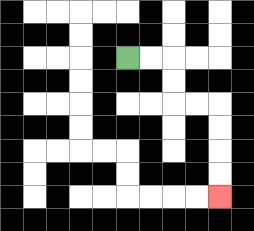{'start': '[5, 2]', 'end': '[9, 8]', 'path_directions': 'R,R,D,D,R,R,D,D,D,D', 'path_coordinates': '[[5, 2], [6, 2], [7, 2], [7, 3], [7, 4], [8, 4], [9, 4], [9, 5], [9, 6], [9, 7], [9, 8]]'}